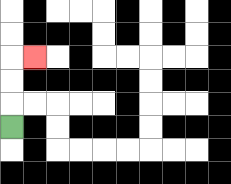{'start': '[0, 5]', 'end': '[1, 2]', 'path_directions': 'U,U,U,R', 'path_coordinates': '[[0, 5], [0, 4], [0, 3], [0, 2], [1, 2]]'}